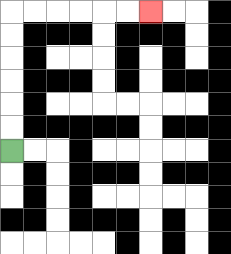{'start': '[0, 6]', 'end': '[6, 0]', 'path_directions': 'U,U,U,U,U,U,R,R,R,R,R,R', 'path_coordinates': '[[0, 6], [0, 5], [0, 4], [0, 3], [0, 2], [0, 1], [0, 0], [1, 0], [2, 0], [3, 0], [4, 0], [5, 0], [6, 0]]'}